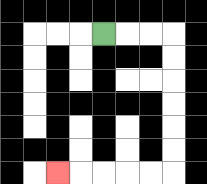{'start': '[4, 1]', 'end': '[2, 7]', 'path_directions': 'R,R,R,D,D,D,D,D,D,L,L,L,L,L', 'path_coordinates': '[[4, 1], [5, 1], [6, 1], [7, 1], [7, 2], [7, 3], [7, 4], [7, 5], [7, 6], [7, 7], [6, 7], [5, 7], [4, 7], [3, 7], [2, 7]]'}